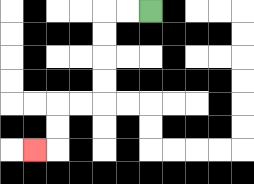{'start': '[6, 0]', 'end': '[1, 6]', 'path_directions': 'L,L,D,D,D,D,L,L,D,D,L', 'path_coordinates': '[[6, 0], [5, 0], [4, 0], [4, 1], [4, 2], [4, 3], [4, 4], [3, 4], [2, 4], [2, 5], [2, 6], [1, 6]]'}